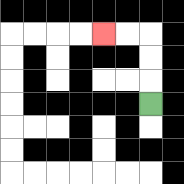{'start': '[6, 4]', 'end': '[4, 1]', 'path_directions': 'U,U,U,L,L', 'path_coordinates': '[[6, 4], [6, 3], [6, 2], [6, 1], [5, 1], [4, 1]]'}